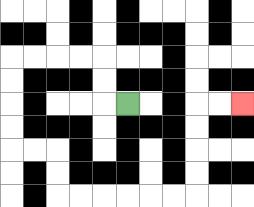{'start': '[5, 4]', 'end': '[10, 4]', 'path_directions': 'L,U,U,L,L,L,L,D,D,D,D,R,R,D,D,R,R,R,R,R,R,U,U,U,U,R,R', 'path_coordinates': '[[5, 4], [4, 4], [4, 3], [4, 2], [3, 2], [2, 2], [1, 2], [0, 2], [0, 3], [0, 4], [0, 5], [0, 6], [1, 6], [2, 6], [2, 7], [2, 8], [3, 8], [4, 8], [5, 8], [6, 8], [7, 8], [8, 8], [8, 7], [8, 6], [8, 5], [8, 4], [9, 4], [10, 4]]'}